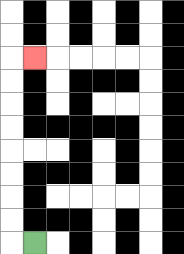{'start': '[1, 10]', 'end': '[1, 2]', 'path_directions': 'L,U,U,U,U,U,U,U,U,R', 'path_coordinates': '[[1, 10], [0, 10], [0, 9], [0, 8], [0, 7], [0, 6], [0, 5], [0, 4], [0, 3], [0, 2], [1, 2]]'}